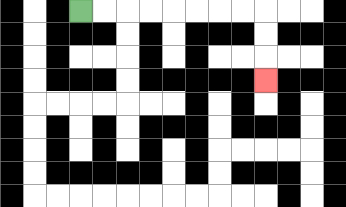{'start': '[3, 0]', 'end': '[11, 3]', 'path_directions': 'R,R,R,R,R,R,R,R,D,D,D', 'path_coordinates': '[[3, 0], [4, 0], [5, 0], [6, 0], [7, 0], [8, 0], [9, 0], [10, 0], [11, 0], [11, 1], [11, 2], [11, 3]]'}